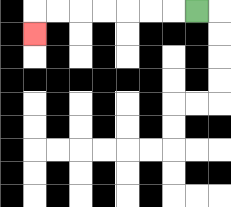{'start': '[8, 0]', 'end': '[1, 1]', 'path_directions': 'L,L,L,L,L,L,L,D', 'path_coordinates': '[[8, 0], [7, 0], [6, 0], [5, 0], [4, 0], [3, 0], [2, 0], [1, 0], [1, 1]]'}